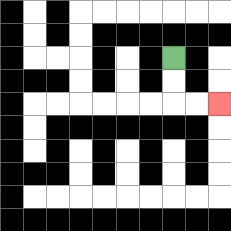{'start': '[7, 2]', 'end': '[9, 4]', 'path_directions': 'D,D,R,R', 'path_coordinates': '[[7, 2], [7, 3], [7, 4], [8, 4], [9, 4]]'}